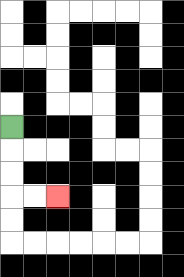{'start': '[0, 5]', 'end': '[2, 8]', 'path_directions': 'D,D,D,R,R', 'path_coordinates': '[[0, 5], [0, 6], [0, 7], [0, 8], [1, 8], [2, 8]]'}